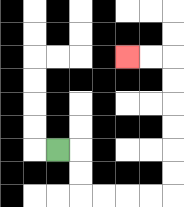{'start': '[2, 6]', 'end': '[5, 2]', 'path_directions': 'R,D,D,R,R,R,R,U,U,U,U,U,U,L,L', 'path_coordinates': '[[2, 6], [3, 6], [3, 7], [3, 8], [4, 8], [5, 8], [6, 8], [7, 8], [7, 7], [7, 6], [7, 5], [7, 4], [7, 3], [7, 2], [6, 2], [5, 2]]'}